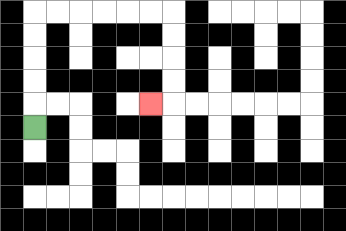{'start': '[1, 5]', 'end': '[6, 4]', 'path_directions': 'U,U,U,U,U,R,R,R,R,R,R,D,D,D,D,L', 'path_coordinates': '[[1, 5], [1, 4], [1, 3], [1, 2], [1, 1], [1, 0], [2, 0], [3, 0], [4, 0], [5, 0], [6, 0], [7, 0], [7, 1], [7, 2], [7, 3], [7, 4], [6, 4]]'}